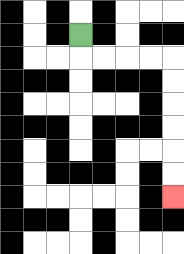{'start': '[3, 1]', 'end': '[7, 8]', 'path_directions': 'D,R,R,R,R,D,D,D,D,D,D', 'path_coordinates': '[[3, 1], [3, 2], [4, 2], [5, 2], [6, 2], [7, 2], [7, 3], [7, 4], [7, 5], [7, 6], [7, 7], [7, 8]]'}